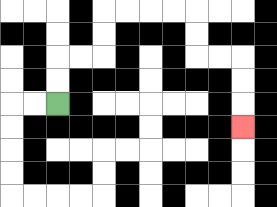{'start': '[2, 4]', 'end': '[10, 5]', 'path_directions': 'U,U,R,R,U,U,R,R,R,R,D,D,R,R,D,D,D', 'path_coordinates': '[[2, 4], [2, 3], [2, 2], [3, 2], [4, 2], [4, 1], [4, 0], [5, 0], [6, 0], [7, 0], [8, 0], [8, 1], [8, 2], [9, 2], [10, 2], [10, 3], [10, 4], [10, 5]]'}